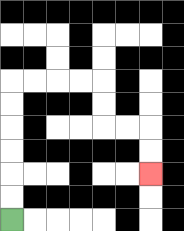{'start': '[0, 9]', 'end': '[6, 7]', 'path_directions': 'U,U,U,U,U,U,R,R,R,R,D,D,R,R,D,D', 'path_coordinates': '[[0, 9], [0, 8], [0, 7], [0, 6], [0, 5], [0, 4], [0, 3], [1, 3], [2, 3], [3, 3], [4, 3], [4, 4], [4, 5], [5, 5], [6, 5], [6, 6], [6, 7]]'}